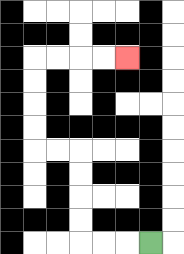{'start': '[6, 10]', 'end': '[5, 2]', 'path_directions': 'L,L,L,U,U,U,U,L,L,U,U,U,U,R,R,R,R', 'path_coordinates': '[[6, 10], [5, 10], [4, 10], [3, 10], [3, 9], [3, 8], [3, 7], [3, 6], [2, 6], [1, 6], [1, 5], [1, 4], [1, 3], [1, 2], [2, 2], [3, 2], [4, 2], [5, 2]]'}